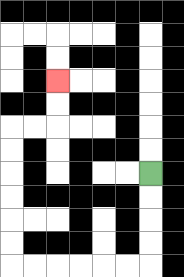{'start': '[6, 7]', 'end': '[2, 3]', 'path_directions': 'D,D,D,D,L,L,L,L,L,L,U,U,U,U,U,U,R,R,U,U', 'path_coordinates': '[[6, 7], [6, 8], [6, 9], [6, 10], [6, 11], [5, 11], [4, 11], [3, 11], [2, 11], [1, 11], [0, 11], [0, 10], [0, 9], [0, 8], [0, 7], [0, 6], [0, 5], [1, 5], [2, 5], [2, 4], [2, 3]]'}